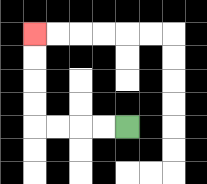{'start': '[5, 5]', 'end': '[1, 1]', 'path_directions': 'L,L,L,L,U,U,U,U', 'path_coordinates': '[[5, 5], [4, 5], [3, 5], [2, 5], [1, 5], [1, 4], [1, 3], [1, 2], [1, 1]]'}